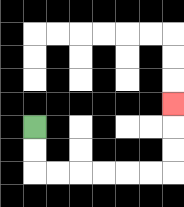{'start': '[1, 5]', 'end': '[7, 4]', 'path_directions': 'D,D,R,R,R,R,R,R,U,U,U', 'path_coordinates': '[[1, 5], [1, 6], [1, 7], [2, 7], [3, 7], [4, 7], [5, 7], [6, 7], [7, 7], [7, 6], [7, 5], [7, 4]]'}